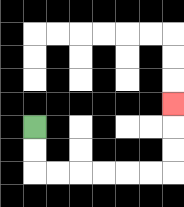{'start': '[1, 5]', 'end': '[7, 4]', 'path_directions': 'D,D,R,R,R,R,R,R,U,U,U', 'path_coordinates': '[[1, 5], [1, 6], [1, 7], [2, 7], [3, 7], [4, 7], [5, 7], [6, 7], [7, 7], [7, 6], [7, 5], [7, 4]]'}